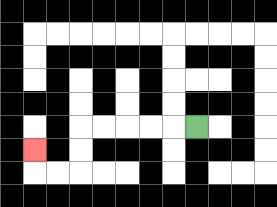{'start': '[8, 5]', 'end': '[1, 6]', 'path_directions': 'L,L,L,L,L,D,D,L,L,U', 'path_coordinates': '[[8, 5], [7, 5], [6, 5], [5, 5], [4, 5], [3, 5], [3, 6], [3, 7], [2, 7], [1, 7], [1, 6]]'}